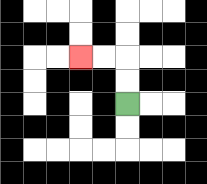{'start': '[5, 4]', 'end': '[3, 2]', 'path_directions': 'U,U,L,L', 'path_coordinates': '[[5, 4], [5, 3], [5, 2], [4, 2], [3, 2]]'}